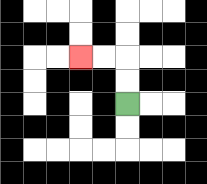{'start': '[5, 4]', 'end': '[3, 2]', 'path_directions': 'U,U,L,L', 'path_coordinates': '[[5, 4], [5, 3], [5, 2], [4, 2], [3, 2]]'}